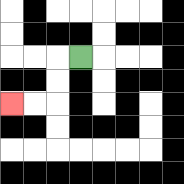{'start': '[3, 2]', 'end': '[0, 4]', 'path_directions': 'L,D,D,L,L', 'path_coordinates': '[[3, 2], [2, 2], [2, 3], [2, 4], [1, 4], [0, 4]]'}